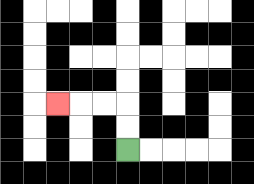{'start': '[5, 6]', 'end': '[2, 4]', 'path_directions': 'U,U,L,L,L', 'path_coordinates': '[[5, 6], [5, 5], [5, 4], [4, 4], [3, 4], [2, 4]]'}